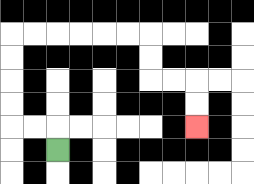{'start': '[2, 6]', 'end': '[8, 5]', 'path_directions': 'U,L,L,U,U,U,U,R,R,R,R,R,R,D,D,R,R,D,D', 'path_coordinates': '[[2, 6], [2, 5], [1, 5], [0, 5], [0, 4], [0, 3], [0, 2], [0, 1], [1, 1], [2, 1], [3, 1], [4, 1], [5, 1], [6, 1], [6, 2], [6, 3], [7, 3], [8, 3], [8, 4], [8, 5]]'}